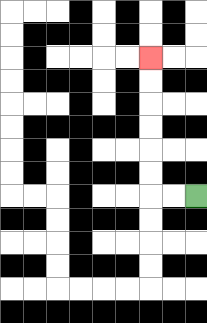{'start': '[8, 8]', 'end': '[6, 2]', 'path_directions': 'L,L,U,U,U,U,U,U', 'path_coordinates': '[[8, 8], [7, 8], [6, 8], [6, 7], [6, 6], [6, 5], [6, 4], [6, 3], [6, 2]]'}